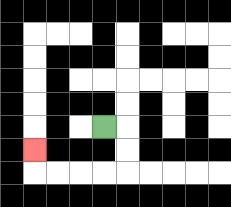{'start': '[4, 5]', 'end': '[1, 6]', 'path_directions': 'R,D,D,L,L,L,L,U', 'path_coordinates': '[[4, 5], [5, 5], [5, 6], [5, 7], [4, 7], [3, 7], [2, 7], [1, 7], [1, 6]]'}